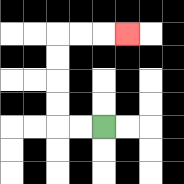{'start': '[4, 5]', 'end': '[5, 1]', 'path_directions': 'L,L,U,U,U,U,R,R,R', 'path_coordinates': '[[4, 5], [3, 5], [2, 5], [2, 4], [2, 3], [2, 2], [2, 1], [3, 1], [4, 1], [5, 1]]'}